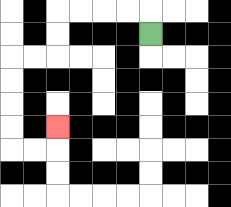{'start': '[6, 1]', 'end': '[2, 5]', 'path_directions': 'U,L,L,L,L,D,D,L,L,D,D,D,D,R,R,U', 'path_coordinates': '[[6, 1], [6, 0], [5, 0], [4, 0], [3, 0], [2, 0], [2, 1], [2, 2], [1, 2], [0, 2], [0, 3], [0, 4], [0, 5], [0, 6], [1, 6], [2, 6], [2, 5]]'}